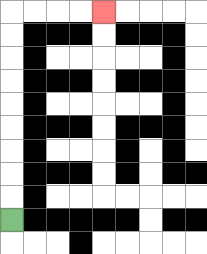{'start': '[0, 9]', 'end': '[4, 0]', 'path_directions': 'U,U,U,U,U,U,U,U,U,R,R,R,R', 'path_coordinates': '[[0, 9], [0, 8], [0, 7], [0, 6], [0, 5], [0, 4], [0, 3], [0, 2], [0, 1], [0, 0], [1, 0], [2, 0], [3, 0], [4, 0]]'}